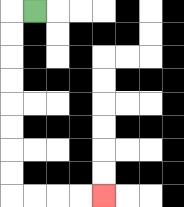{'start': '[1, 0]', 'end': '[4, 8]', 'path_directions': 'L,D,D,D,D,D,D,D,D,R,R,R,R', 'path_coordinates': '[[1, 0], [0, 0], [0, 1], [0, 2], [0, 3], [0, 4], [0, 5], [0, 6], [0, 7], [0, 8], [1, 8], [2, 8], [3, 8], [4, 8]]'}